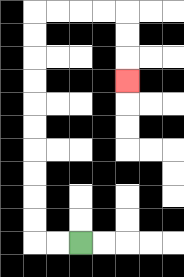{'start': '[3, 10]', 'end': '[5, 3]', 'path_directions': 'L,L,U,U,U,U,U,U,U,U,U,U,R,R,R,R,D,D,D', 'path_coordinates': '[[3, 10], [2, 10], [1, 10], [1, 9], [1, 8], [1, 7], [1, 6], [1, 5], [1, 4], [1, 3], [1, 2], [1, 1], [1, 0], [2, 0], [3, 0], [4, 0], [5, 0], [5, 1], [5, 2], [5, 3]]'}